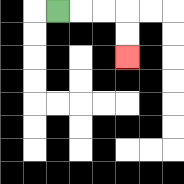{'start': '[2, 0]', 'end': '[5, 2]', 'path_directions': 'R,R,R,D,D', 'path_coordinates': '[[2, 0], [3, 0], [4, 0], [5, 0], [5, 1], [5, 2]]'}